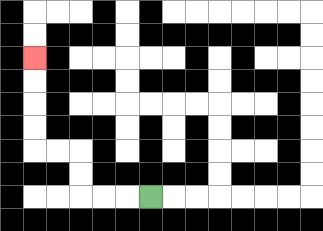{'start': '[6, 8]', 'end': '[1, 2]', 'path_directions': 'L,L,L,U,U,L,L,U,U,U,U', 'path_coordinates': '[[6, 8], [5, 8], [4, 8], [3, 8], [3, 7], [3, 6], [2, 6], [1, 6], [1, 5], [1, 4], [1, 3], [1, 2]]'}